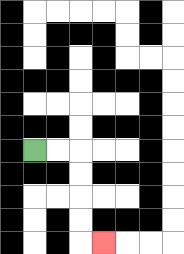{'start': '[1, 6]', 'end': '[4, 10]', 'path_directions': 'R,R,D,D,D,D,R', 'path_coordinates': '[[1, 6], [2, 6], [3, 6], [3, 7], [3, 8], [3, 9], [3, 10], [4, 10]]'}